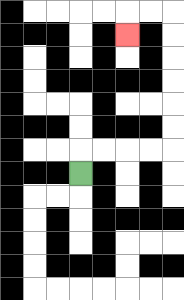{'start': '[3, 7]', 'end': '[5, 1]', 'path_directions': 'U,R,R,R,R,U,U,U,U,U,U,L,L,D', 'path_coordinates': '[[3, 7], [3, 6], [4, 6], [5, 6], [6, 6], [7, 6], [7, 5], [7, 4], [7, 3], [7, 2], [7, 1], [7, 0], [6, 0], [5, 0], [5, 1]]'}